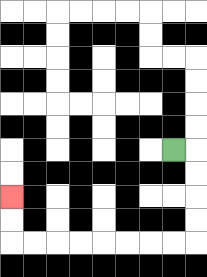{'start': '[7, 6]', 'end': '[0, 8]', 'path_directions': 'R,D,D,D,D,L,L,L,L,L,L,L,L,U,U', 'path_coordinates': '[[7, 6], [8, 6], [8, 7], [8, 8], [8, 9], [8, 10], [7, 10], [6, 10], [5, 10], [4, 10], [3, 10], [2, 10], [1, 10], [0, 10], [0, 9], [0, 8]]'}